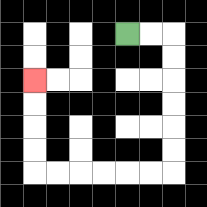{'start': '[5, 1]', 'end': '[1, 3]', 'path_directions': 'R,R,D,D,D,D,D,D,L,L,L,L,L,L,U,U,U,U', 'path_coordinates': '[[5, 1], [6, 1], [7, 1], [7, 2], [7, 3], [7, 4], [7, 5], [7, 6], [7, 7], [6, 7], [5, 7], [4, 7], [3, 7], [2, 7], [1, 7], [1, 6], [1, 5], [1, 4], [1, 3]]'}